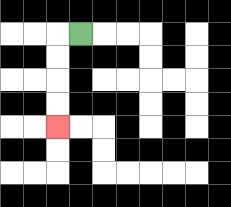{'start': '[3, 1]', 'end': '[2, 5]', 'path_directions': 'L,D,D,D,D', 'path_coordinates': '[[3, 1], [2, 1], [2, 2], [2, 3], [2, 4], [2, 5]]'}